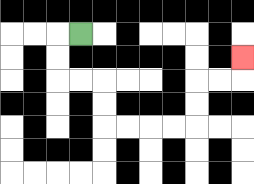{'start': '[3, 1]', 'end': '[10, 2]', 'path_directions': 'L,D,D,R,R,D,D,R,R,R,R,U,U,R,R,U', 'path_coordinates': '[[3, 1], [2, 1], [2, 2], [2, 3], [3, 3], [4, 3], [4, 4], [4, 5], [5, 5], [6, 5], [7, 5], [8, 5], [8, 4], [8, 3], [9, 3], [10, 3], [10, 2]]'}